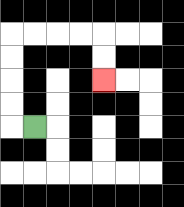{'start': '[1, 5]', 'end': '[4, 3]', 'path_directions': 'L,U,U,U,U,R,R,R,R,D,D', 'path_coordinates': '[[1, 5], [0, 5], [0, 4], [0, 3], [0, 2], [0, 1], [1, 1], [2, 1], [3, 1], [4, 1], [4, 2], [4, 3]]'}